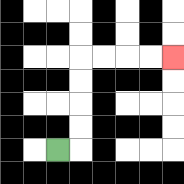{'start': '[2, 6]', 'end': '[7, 2]', 'path_directions': 'R,U,U,U,U,R,R,R,R', 'path_coordinates': '[[2, 6], [3, 6], [3, 5], [3, 4], [3, 3], [3, 2], [4, 2], [5, 2], [6, 2], [7, 2]]'}